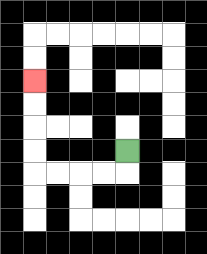{'start': '[5, 6]', 'end': '[1, 3]', 'path_directions': 'D,L,L,L,L,U,U,U,U', 'path_coordinates': '[[5, 6], [5, 7], [4, 7], [3, 7], [2, 7], [1, 7], [1, 6], [1, 5], [1, 4], [1, 3]]'}